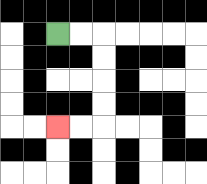{'start': '[2, 1]', 'end': '[2, 5]', 'path_directions': 'R,R,D,D,D,D,L,L', 'path_coordinates': '[[2, 1], [3, 1], [4, 1], [4, 2], [4, 3], [4, 4], [4, 5], [3, 5], [2, 5]]'}